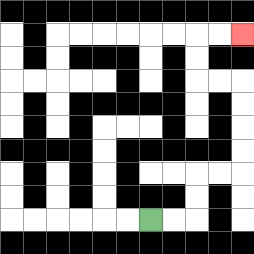{'start': '[6, 9]', 'end': '[10, 1]', 'path_directions': 'R,R,U,U,R,R,U,U,U,U,L,L,U,U,R,R', 'path_coordinates': '[[6, 9], [7, 9], [8, 9], [8, 8], [8, 7], [9, 7], [10, 7], [10, 6], [10, 5], [10, 4], [10, 3], [9, 3], [8, 3], [8, 2], [8, 1], [9, 1], [10, 1]]'}